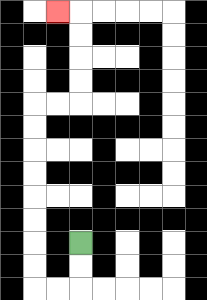{'start': '[3, 10]', 'end': '[2, 0]', 'path_directions': 'D,D,L,L,U,U,U,U,U,U,U,U,R,R,U,U,U,U,L', 'path_coordinates': '[[3, 10], [3, 11], [3, 12], [2, 12], [1, 12], [1, 11], [1, 10], [1, 9], [1, 8], [1, 7], [1, 6], [1, 5], [1, 4], [2, 4], [3, 4], [3, 3], [3, 2], [3, 1], [3, 0], [2, 0]]'}